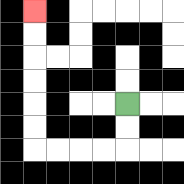{'start': '[5, 4]', 'end': '[1, 0]', 'path_directions': 'D,D,L,L,L,L,U,U,U,U,U,U', 'path_coordinates': '[[5, 4], [5, 5], [5, 6], [4, 6], [3, 6], [2, 6], [1, 6], [1, 5], [1, 4], [1, 3], [1, 2], [1, 1], [1, 0]]'}